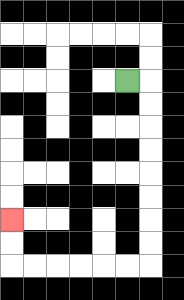{'start': '[5, 3]', 'end': '[0, 9]', 'path_directions': 'R,D,D,D,D,D,D,D,D,L,L,L,L,L,L,U,U', 'path_coordinates': '[[5, 3], [6, 3], [6, 4], [6, 5], [6, 6], [6, 7], [6, 8], [6, 9], [6, 10], [6, 11], [5, 11], [4, 11], [3, 11], [2, 11], [1, 11], [0, 11], [0, 10], [0, 9]]'}